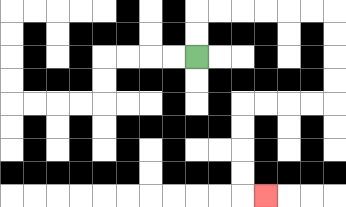{'start': '[8, 2]', 'end': '[11, 8]', 'path_directions': 'U,U,R,R,R,R,R,R,D,D,D,D,L,L,L,L,D,D,D,D,R', 'path_coordinates': '[[8, 2], [8, 1], [8, 0], [9, 0], [10, 0], [11, 0], [12, 0], [13, 0], [14, 0], [14, 1], [14, 2], [14, 3], [14, 4], [13, 4], [12, 4], [11, 4], [10, 4], [10, 5], [10, 6], [10, 7], [10, 8], [11, 8]]'}